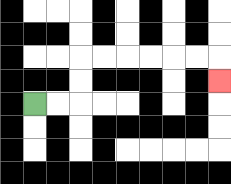{'start': '[1, 4]', 'end': '[9, 3]', 'path_directions': 'R,R,U,U,R,R,R,R,R,R,D', 'path_coordinates': '[[1, 4], [2, 4], [3, 4], [3, 3], [3, 2], [4, 2], [5, 2], [6, 2], [7, 2], [8, 2], [9, 2], [9, 3]]'}